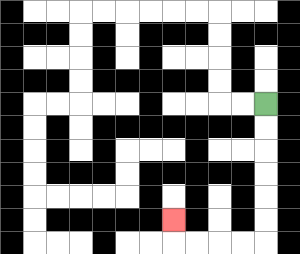{'start': '[11, 4]', 'end': '[7, 9]', 'path_directions': 'D,D,D,D,D,D,L,L,L,L,U', 'path_coordinates': '[[11, 4], [11, 5], [11, 6], [11, 7], [11, 8], [11, 9], [11, 10], [10, 10], [9, 10], [8, 10], [7, 10], [7, 9]]'}